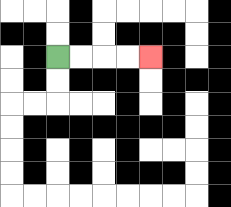{'start': '[2, 2]', 'end': '[6, 2]', 'path_directions': 'R,R,R,R', 'path_coordinates': '[[2, 2], [3, 2], [4, 2], [5, 2], [6, 2]]'}